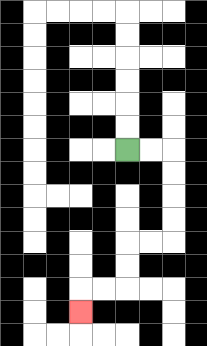{'start': '[5, 6]', 'end': '[3, 13]', 'path_directions': 'R,R,D,D,D,D,L,L,D,D,L,L,D', 'path_coordinates': '[[5, 6], [6, 6], [7, 6], [7, 7], [7, 8], [7, 9], [7, 10], [6, 10], [5, 10], [5, 11], [5, 12], [4, 12], [3, 12], [3, 13]]'}